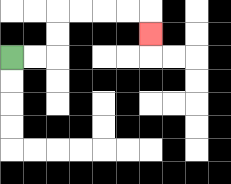{'start': '[0, 2]', 'end': '[6, 1]', 'path_directions': 'R,R,U,U,R,R,R,R,D', 'path_coordinates': '[[0, 2], [1, 2], [2, 2], [2, 1], [2, 0], [3, 0], [4, 0], [5, 0], [6, 0], [6, 1]]'}